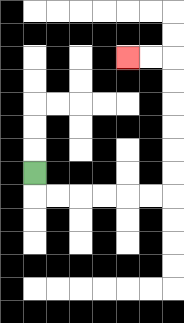{'start': '[1, 7]', 'end': '[5, 2]', 'path_directions': 'D,R,R,R,R,R,R,U,U,U,U,U,U,L,L', 'path_coordinates': '[[1, 7], [1, 8], [2, 8], [3, 8], [4, 8], [5, 8], [6, 8], [7, 8], [7, 7], [7, 6], [7, 5], [7, 4], [7, 3], [7, 2], [6, 2], [5, 2]]'}